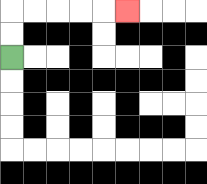{'start': '[0, 2]', 'end': '[5, 0]', 'path_directions': 'U,U,R,R,R,R,R', 'path_coordinates': '[[0, 2], [0, 1], [0, 0], [1, 0], [2, 0], [3, 0], [4, 0], [5, 0]]'}